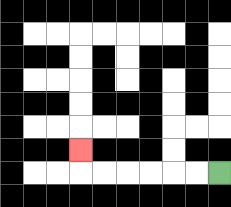{'start': '[9, 7]', 'end': '[3, 6]', 'path_directions': 'L,L,L,L,L,L,U', 'path_coordinates': '[[9, 7], [8, 7], [7, 7], [6, 7], [5, 7], [4, 7], [3, 7], [3, 6]]'}